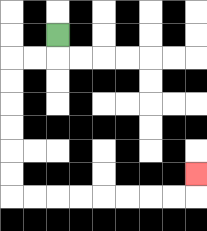{'start': '[2, 1]', 'end': '[8, 7]', 'path_directions': 'D,L,L,D,D,D,D,D,D,R,R,R,R,R,R,R,R,U', 'path_coordinates': '[[2, 1], [2, 2], [1, 2], [0, 2], [0, 3], [0, 4], [0, 5], [0, 6], [0, 7], [0, 8], [1, 8], [2, 8], [3, 8], [4, 8], [5, 8], [6, 8], [7, 8], [8, 8], [8, 7]]'}